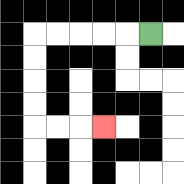{'start': '[6, 1]', 'end': '[4, 5]', 'path_directions': 'L,L,L,L,L,D,D,D,D,R,R,R', 'path_coordinates': '[[6, 1], [5, 1], [4, 1], [3, 1], [2, 1], [1, 1], [1, 2], [1, 3], [1, 4], [1, 5], [2, 5], [3, 5], [4, 5]]'}